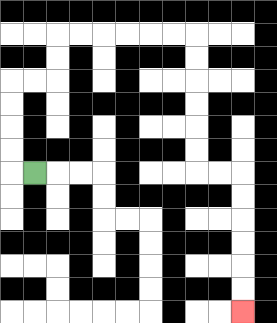{'start': '[1, 7]', 'end': '[10, 13]', 'path_directions': 'L,U,U,U,U,R,R,U,U,R,R,R,R,R,R,D,D,D,D,D,D,R,R,D,D,D,D,D,D', 'path_coordinates': '[[1, 7], [0, 7], [0, 6], [0, 5], [0, 4], [0, 3], [1, 3], [2, 3], [2, 2], [2, 1], [3, 1], [4, 1], [5, 1], [6, 1], [7, 1], [8, 1], [8, 2], [8, 3], [8, 4], [8, 5], [8, 6], [8, 7], [9, 7], [10, 7], [10, 8], [10, 9], [10, 10], [10, 11], [10, 12], [10, 13]]'}